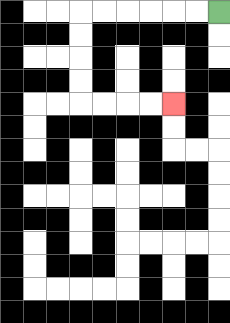{'start': '[9, 0]', 'end': '[7, 4]', 'path_directions': 'L,L,L,L,L,L,D,D,D,D,R,R,R,R', 'path_coordinates': '[[9, 0], [8, 0], [7, 0], [6, 0], [5, 0], [4, 0], [3, 0], [3, 1], [3, 2], [3, 3], [3, 4], [4, 4], [5, 4], [6, 4], [7, 4]]'}